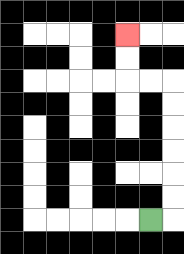{'start': '[6, 9]', 'end': '[5, 1]', 'path_directions': 'R,U,U,U,U,U,U,L,L,U,U', 'path_coordinates': '[[6, 9], [7, 9], [7, 8], [7, 7], [7, 6], [7, 5], [7, 4], [7, 3], [6, 3], [5, 3], [5, 2], [5, 1]]'}